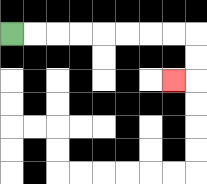{'start': '[0, 1]', 'end': '[7, 3]', 'path_directions': 'R,R,R,R,R,R,R,R,D,D,L', 'path_coordinates': '[[0, 1], [1, 1], [2, 1], [3, 1], [4, 1], [5, 1], [6, 1], [7, 1], [8, 1], [8, 2], [8, 3], [7, 3]]'}